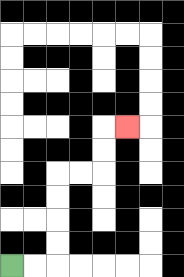{'start': '[0, 11]', 'end': '[5, 5]', 'path_directions': 'R,R,U,U,U,U,R,R,U,U,R', 'path_coordinates': '[[0, 11], [1, 11], [2, 11], [2, 10], [2, 9], [2, 8], [2, 7], [3, 7], [4, 7], [4, 6], [4, 5], [5, 5]]'}